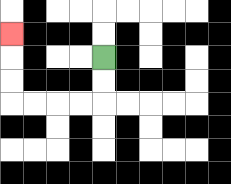{'start': '[4, 2]', 'end': '[0, 1]', 'path_directions': 'D,D,L,L,L,L,U,U,U', 'path_coordinates': '[[4, 2], [4, 3], [4, 4], [3, 4], [2, 4], [1, 4], [0, 4], [0, 3], [0, 2], [0, 1]]'}